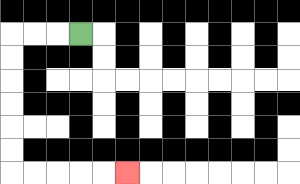{'start': '[3, 1]', 'end': '[5, 7]', 'path_directions': 'L,L,L,D,D,D,D,D,D,R,R,R,R,R', 'path_coordinates': '[[3, 1], [2, 1], [1, 1], [0, 1], [0, 2], [0, 3], [0, 4], [0, 5], [0, 6], [0, 7], [1, 7], [2, 7], [3, 7], [4, 7], [5, 7]]'}